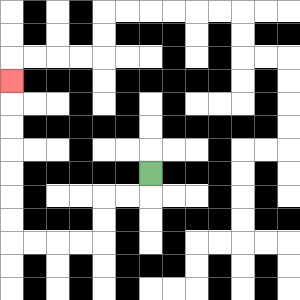{'start': '[6, 7]', 'end': '[0, 3]', 'path_directions': 'D,L,L,D,D,L,L,L,L,U,U,U,U,U,U,U', 'path_coordinates': '[[6, 7], [6, 8], [5, 8], [4, 8], [4, 9], [4, 10], [3, 10], [2, 10], [1, 10], [0, 10], [0, 9], [0, 8], [0, 7], [0, 6], [0, 5], [0, 4], [0, 3]]'}